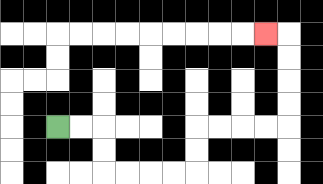{'start': '[2, 5]', 'end': '[11, 1]', 'path_directions': 'R,R,D,D,R,R,R,R,U,U,R,R,R,R,U,U,U,U,L', 'path_coordinates': '[[2, 5], [3, 5], [4, 5], [4, 6], [4, 7], [5, 7], [6, 7], [7, 7], [8, 7], [8, 6], [8, 5], [9, 5], [10, 5], [11, 5], [12, 5], [12, 4], [12, 3], [12, 2], [12, 1], [11, 1]]'}